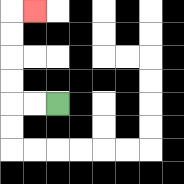{'start': '[2, 4]', 'end': '[1, 0]', 'path_directions': 'L,L,U,U,U,U,R', 'path_coordinates': '[[2, 4], [1, 4], [0, 4], [0, 3], [0, 2], [0, 1], [0, 0], [1, 0]]'}